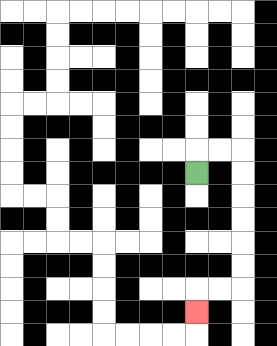{'start': '[8, 7]', 'end': '[8, 13]', 'path_directions': 'U,R,R,D,D,D,D,D,D,L,L,D', 'path_coordinates': '[[8, 7], [8, 6], [9, 6], [10, 6], [10, 7], [10, 8], [10, 9], [10, 10], [10, 11], [10, 12], [9, 12], [8, 12], [8, 13]]'}